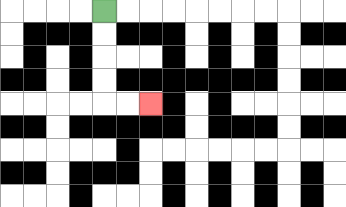{'start': '[4, 0]', 'end': '[6, 4]', 'path_directions': 'D,D,D,D,R,R', 'path_coordinates': '[[4, 0], [4, 1], [4, 2], [4, 3], [4, 4], [5, 4], [6, 4]]'}